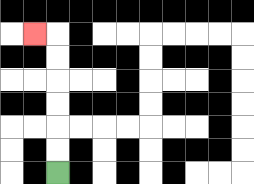{'start': '[2, 7]', 'end': '[1, 1]', 'path_directions': 'U,U,U,U,U,U,L', 'path_coordinates': '[[2, 7], [2, 6], [2, 5], [2, 4], [2, 3], [2, 2], [2, 1], [1, 1]]'}